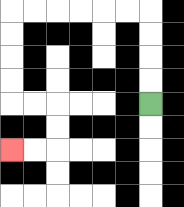{'start': '[6, 4]', 'end': '[0, 6]', 'path_directions': 'U,U,U,U,L,L,L,L,L,L,D,D,D,D,R,R,D,D,L,L', 'path_coordinates': '[[6, 4], [6, 3], [6, 2], [6, 1], [6, 0], [5, 0], [4, 0], [3, 0], [2, 0], [1, 0], [0, 0], [0, 1], [0, 2], [0, 3], [0, 4], [1, 4], [2, 4], [2, 5], [2, 6], [1, 6], [0, 6]]'}